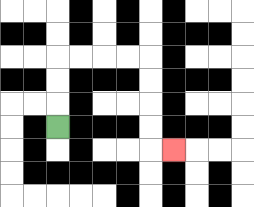{'start': '[2, 5]', 'end': '[7, 6]', 'path_directions': 'U,U,U,R,R,R,R,D,D,D,D,R', 'path_coordinates': '[[2, 5], [2, 4], [2, 3], [2, 2], [3, 2], [4, 2], [5, 2], [6, 2], [6, 3], [6, 4], [6, 5], [6, 6], [7, 6]]'}